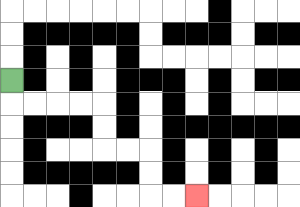{'start': '[0, 3]', 'end': '[8, 8]', 'path_directions': 'D,R,R,R,R,D,D,R,R,D,D,R,R', 'path_coordinates': '[[0, 3], [0, 4], [1, 4], [2, 4], [3, 4], [4, 4], [4, 5], [4, 6], [5, 6], [6, 6], [6, 7], [6, 8], [7, 8], [8, 8]]'}